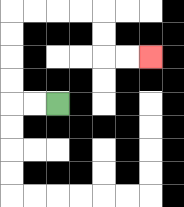{'start': '[2, 4]', 'end': '[6, 2]', 'path_directions': 'L,L,U,U,U,U,R,R,R,R,D,D,R,R', 'path_coordinates': '[[2, 4], [1, 4], [0, 4], [0, 3], [0, 2], [0, 1], [0, 0], [1, 0], [2, 0], [3, 0], [4, 0], [4, 1], [4, 2], [5, 2], [6, 2]]'}